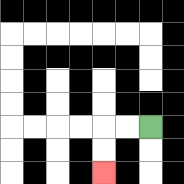{'start': '[6, 5]', 'end': '[4, 7]', 'path_directions': 'L,L,D,D', 'path_coordinates': '[[6, 5], [5, 5], [4, 5], [4, 6], [4, 7]]'}